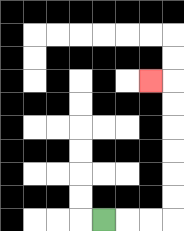{'start': '[4, 9]', 'end': '[6, 3]', 'path_directions': 'R,R,R,U,U,U,U,U,U,L', 'path_coordinates': '[[4, 9], [5, 9], [6, 9], [7, 9], [7, 8], [7, 7], [7, 6], [7, 5], [7, 4], [7, 3], [6, 3]]'}